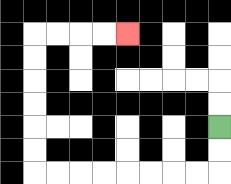{'start': '[9, 5]', 'end': '[5, 1]', 'path_directions': 'D,D,L,L,L,L,L,L,L,L,U,U,U,U,U,U,R,R,R,R', 'path_coordinates': '[[9, 5], [9, 6], [9, 7], [8, 7], [7, 7], [6, 7], [5, 7], [4, 7], [3, 7], [2, 7], [1, 7], [1, 6], [1, 5], [1, 4], [1, 3], [1, 2], [1, 1], [2, 1], [3, 1], [4, 1], [5, 1]]'}